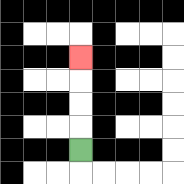{'start': '[3, 6]', 'end': '[3, 2]', 'path_directions': 'U,U,U,U', 'path_coordinates': '[[3, 6], [3, 5], [3, 4], [3, 3], [3, 2]]'}